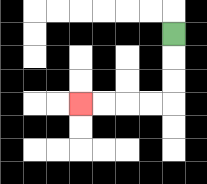{'start': '[7, 1]', 'end': '[3, 4]', 'path_directions': 'D,D,D,L,L,L,L', 'path_coordinates': '[[7, 1], [7, 2], [7, 3], [7, 4], [6, 4], [5, 4], [4, 4], [3, 4]]'}